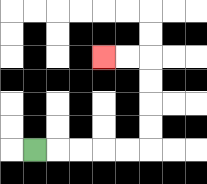{'start': '[1, 6]', 'end': '[4, 2]', 'path_directions': 'R,R,R,R,R,U,U,U,U,L,L', 'path_coordinates': '[[1, 6], [2, 6], [3, 6], [4, 6], [5, 6], [6, 6], [6, 5], [6, 4], [6, 3], [6, 2], [5, 2], [4, 2]]'}